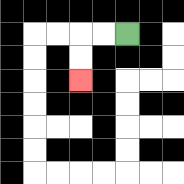{'start': '[5, 1]', 'end': '[3, 3]', 'path_directions': 'L,L,D,D', 'path_coordinates': '[[5, 1], [4, 1], [3, 1], [3, 2], [3, 3]]'}